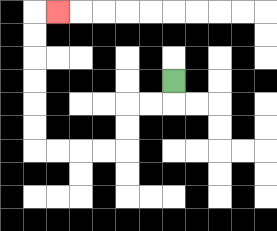{'start': '[7, 3]', 'end': '[2, 0]', 'path_directions': 'D,L,L,D,D,L,L,L,L,U,U,U,U,U,U,R', 'path_coordinates': '[[7, 3], [7, 4], [6, 4], [5, 4], [5, 5], [5, 6], [4, 6], [3, 6], [2, 6], [1, 6], [1, 5], [1, 4], [1, 3], [1, 2], [1, 1], [1, 0], [2, 0]]'}